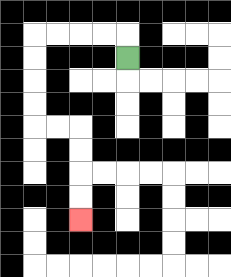{'start': '[5, 2]', 'end': '[3, 9]', 'path_directions': 'U,L,L,L,L,D,D,D,D,R,R,D,D,D,D', 'path_coordinates': '[[5, 2], [5, 1], [4, 1], [3, 1], [2, 1], [1, 1], [1, 2], [1, 3], [1, 4], [1, 5], [2, 5], [3, 5], [3, 6], [3, 7], [3, 8], [3, 9]]'}